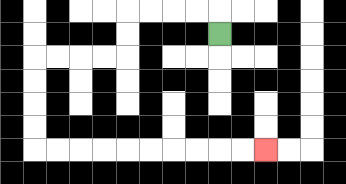{'start': '[9, 1]', 'end': '[11, 6]', 'path_directions': 'U,L,L,L,L,D,D,L,L,L,L,D,D,D,D,R,R,R,R,R,R,R,R,R,R', 'path_coordinates': '[[9, 1], [9, 0], [8, 0], [7, 0], [6, 0], [5, 0], [5, 1], [5, 2], [4, 2], [3, 2], [2, 2], [1, 2], [1, 3], [1, 4], [1, 5], [1, 6], [2, 6], [3, 6], [4, 6], [5, 6], [6, 6], [7, 6], [8, 6], [9, 6], [10, 6], [11, 6]]'}